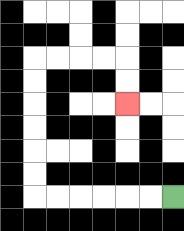{'start': '[7, 8]', 'end': '[5, 4]', 'path_directions': 'L,L,L,L,L,L,U,U,U,U,U,U,R,R,R,R,D,D', 'path_coordinates': '[[7, 8], [6, 8], [5, 8], [4, 8], [3, 8], [2, 8], [1, 8], [1, 7], [1, 6], [1, 5], [1, 4], [1, 3], [1, 2], [2, 2], [3, 2], [4, 2], [5, 2], [5, 3], [5, 4]]'}